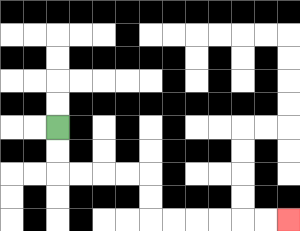{'start': '[2, 5]', 'end': '[12, 9]', 'path_directions': 'D,D,R,R,R,R,D,D,R,R,R,R,R,R', 'path_coordinates': '[[2, 5], [2, 6], [2, 7], [3, 7], [4, 7], [5, 7], [6, 7], [6, 8], [6, 9], [7, 9], [8, 9], [9, 9], [10, 9], [11, 9], [12, 9]]'}